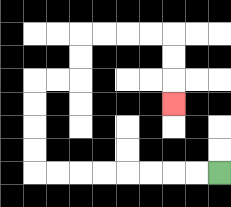{'start': '[9, 7]', 'end': '[7, 4]', 'path_directions': 'L,L,L,L,L,L,L,L,U,U,U,U,R,R,U,U,R,R,R,R,D,D,D', 'path_coordinates': '[[9, 7], [8, 7], [7, 7], [6, 7], [5, 7], [4, 7], [3, 7], [2, 7], [1, 7], [1, 6], [1, 5], [1, 4], [1, 3], [2, 3], [3, 3], [3, 2], [3, 1], [4, 1], [5, 1], [6, 1], [7, 1], [7, 2], [7, 3], [7, 4]]'}